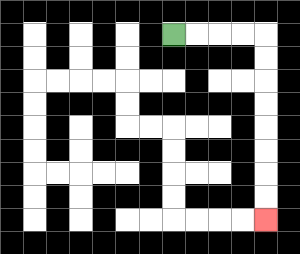{'start': '[7, 1]', 'end': '[11, 9]', 'path_directions': 'R,R,R,R,D,D,D,D,D,D,D,D', 'path_coordinates': '[[7, 1], [8, 1], [9, 1], [10, 1], [11, 1], [11, 2], [11, 3], [11, 4], [11, 5], [11, 6], [11, 7], [11, 8], [11, 9]]'}